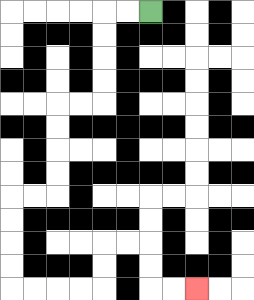{'start': '[6, 0]', 'end': '[8, 12]', 'path_directions': 'L,L,D,D,D,D,L,L,D,D,D,D,L,L,D,D,D,D,R,R,R,R,U,U,R,R,D,D,R,R', 'path_coordinates': '[[6, 0], [5, 0], [4, 0], [4, 1], [4, 2], [4, 3], [4, 4], [3, 4], [2, 4], [2, 5], [2, 6], [2, 7], [2, 8], [1, 8], [0, 8], [0, 9], [0, 10], [0, 11], [0, 12], [1, 12], [2, 12], [3, 12], [4, 12], [4, 11], [4, 10], [5, 10], [6, 10], [6, 11], [6, 12], [7, 12], [8, 12]]'}